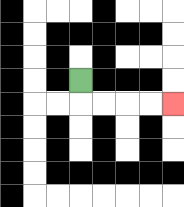{'start': '[3, 3]', 'end': '[7, 4]', 'path_directions': 'D,R,R,R,R', 'path_coordinates': '[[3, 3], [3, 4], [4, 4], [5, 4], [6, 4], [7, 4]]'}